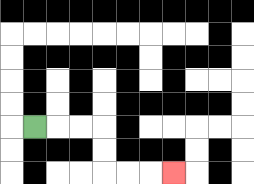{'start': '[1, 5]', 'end': '[7, 7]', 'path_directions': 'R,R,R,D,D,R,R,R', 'path_coordinates': '[[1, 5], [2, 5], [3, 5], [4, 5], [4, 6], [4, 7], [5, 7], [6, 7], [7, 7]]'}